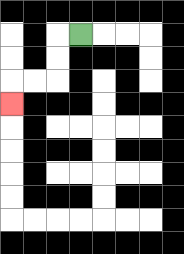{'start': '[3, 1]', 'end': '[0, 4]', 'path_directions': 'L,D,D,L,L,D', 'path_coordinates': '[[3, 1], [2, 1], [2, 2], [2, 3], [1, 3], [0, 3], [0, 4]]'}